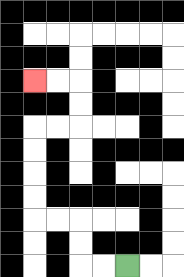{'start': '[5, 11]', 'end': '[1, 3]', 'path_directions': 'L,L,U,U,L,L,U,U,U,U,R,R,U,U,L,L', 'path_coordinates': '[[5, 11], [4, 11], [3, 11], [3, 10], [3, 9], [2, 9], [1, 9], [1, 8], [1, 7], [1, 6], [1, 5], [2, 5], [3, 5], [3, 4], [3, 3], [2, 3], [1, 3]]'}